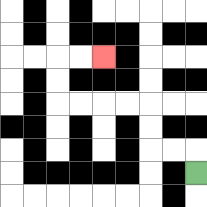{'start': '[8, 7]', 'end': '[4, 2]', 'path_directions': 'U,L,L,U,U,L,L,L,L,U,U,R,R', 'path_coordinates': '[[8, 7], [8, 6], [7, 6], [6, 6], [6, 5], [6, 4], [5, 4], [4, 4], [3, 4], [2, 4], [2, 3], [2, 2], [3, 2], [4, 2]]'}